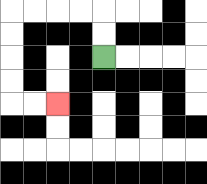{'start': '[4, 2]', 'end': '[2, 4]', 'path_directions': 'U,U,L,L,L,L,D,D,D,D,R,R', 'path_coordinates': '[[4, 2], [4, 1], [4, 0], [3, 0], [2, 0], [1, 0], [0, 0], [0, 1], [0, 2], [0, 3], [0, 4], [1, 4], [2, 4]]'}